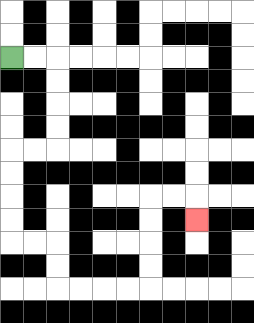{'start': '[0, 2]', 'end': '[8, 9]', 'path_directions': 'R,R,D,D,D,D,L,L,D,D,D,D,R,R,D,D,R,R,R,R,U,U,U,U,R,R,D', 'path_coordinates': '[[0, 2], [1, 2], [2, 2], [2, 3], [2, 4], [2, 5], [2, 6], [1, 6], [0, 6], [0, 7], [0, 8], [0, 9], [0, 10], [1, 10], [2, 10], [2, 11], [2, 12], [3, 12], [4, 12], [5, 12], [6, 12], [6, 11], [6, 10], [6, 9], [6, 8], [7, 8], [8, 8], [8, 9]]'}